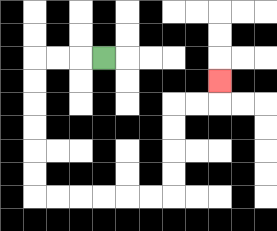{'start': '[4, 2]', 'end': '[9, 3]', 'path_directions': 'L,L,L,D,D,D,D,D,D,R,R,R,R,R,R,U,U,U,U,R,R,U', 'path_coordinates': '[[4, 2], [3, 2], [2, 2], [1, 2], [1, 3], [1, 4], [1, 5], [1, 6], [1, 7], [1, 8], [2, 8], [3, 8], [4, 8], [5, 8], [6, 8], [7, 8], [7, 7], [7, 6], [7, 5], [7, 4], [8, 4], [9, 4], [9, 3]]'}